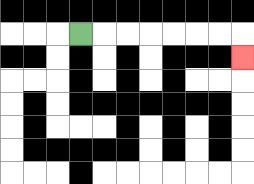{'start': '[3, 1]', 'end': '[10, 2]', 'path_directions': 'R,R,R,R,R,R,R,D', 'path_coordinates': '[[3, 1], [4, 1], [5, 1], [6, 1], [7, 1], [8, 1], [9, 1], [10, 1], [10, 2]]'}